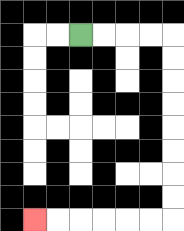{'start': '[3, 1]', 'end': '[1, 9]', 'path_directions': 'R,R,R,R,D,D,D,D,D,D,D,D,L,L,L,L,L,L', 'path_coordinates': '[[3, 1], [4, 1], [5, 1], [6, 1], [7, 1], [7, 2], [7, 3], [7, 4], [7, 5], [7, 6], [7, 7], [7, 8], [7, 9], [6, 9], [5, 9], [4, 9], [3, 9], [2, 9], [1, 9]]'}